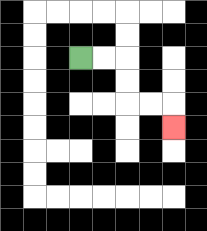{'start': '[3, 2]', 'end': '[7, 5]', 'path_directions': 'R,R,D,D,R,R,D', 'path_coordinates': '[[3, 2], [4, 2], [5, 2], [5, 3], [5, 4], [6, 4], [7, 4], [7, 5]]'}